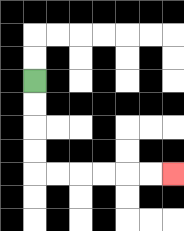{'start': '[1, 3]', 'end': '[7, 7]', 'path_directions': 'D,D,D,D,R,R,R,R,R,R', 'path_coordinates': '[[1, 3], [1, 4], [1, 5], [1, 6], [1, 7], [2, 7], [3, 7], [4, 7], [5, 7], [6, 7], [7, 7]]'}